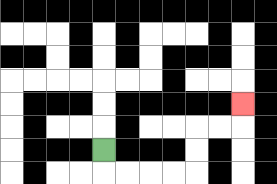{'start': '[4, 6]', 'end': '[10, 4]', 'path_directions': 'D,R,R,R,R,U,U,R,R,U', 'path_coordinates': '[[4, 6], [4, 7], [5, 7], [6, 7], [7, 7], [8, 7], [8, 6], [8, 5], [9, 5], [10, 5], [10, 4]]'}